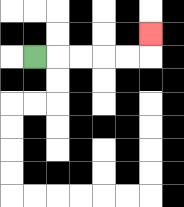{'start': '[1, 2]', 'end': '[6, 1]', 'path_directions': 'R,R,R,R,R,U', 'path_coordinates': '[[1, 2], [2, 2], [3, 2], [4, 2], [5, 2], [6, 2], [6, 1]]'}